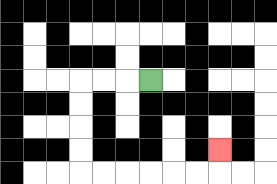{'start': '[6, 3]', 'end': '[9, 6]', 'path_directions': 'L,L,L,D,D,D,D,R,R,R,R,R,R,U', 'path_coordinates': '[[6, 3], [5, 3], [4, 3], [3, 3], [3, 4], [3, 5], [3, 6], [3, 7], [4, 7], [5, 7], [6, 7], [7, 7], [8, 7], [9, 7], [9, 6]]'}